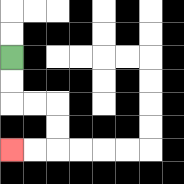{'start': '[0, 2]', 'end': '[0, 6]', 'path_directions': 'D,D,R,R,D,D,L,L', 'path_coordinates': '[[0, 2], [0, 3], [0, 4], [1, 4], [2, 4], [2, 5], [2, 6], [1, 6], [0, 6]]'}